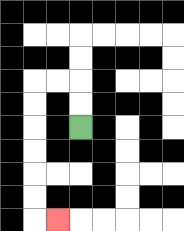{'start': '[3, 5]', 'end': '[2, 9]', 'path_directions': 'U,U,L,L,D,D,D,D,D,D,R', 'path_coordinates': '[[3, 5], [3, 4], [3, 3], [2, 3], [1, 3], [1, 4], [1, 5], [1, 6], [1, 7], [1, 8], [1, 9], [2, 9]]'}